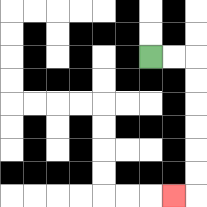{'start': '[6, 2]', 'end': '[7, 8]', 'path_directions': 'R,R,D,D,D,D,D,D,L', 'path_coordinates': '[[6, 2], [7, 2], [8, 2], [8, 3], [8, 4], [8, 5], [8, 6], [8, 7], [8, 8], [7, 8]]'}